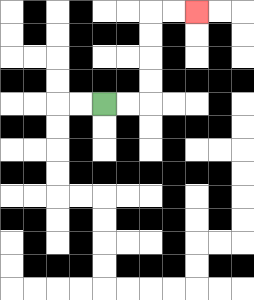{'start': '[4, 4]', 'end': '[8, 0]', 'path_directions': 'R,R,U,U,U,U,R,R', 'path_coordinates': '[[4, 4], [5, 4], [6, 4], [6, 3], [6, 2], [6, 1], [6, 0], [7, 0], [8, 0]]'}